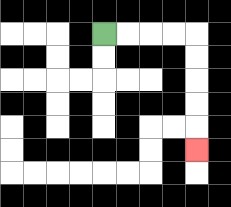{'start': '[4, 1]', 'end': '[8, 6]', 'path_directions': 'R,R,R,R,D,D,D,D,D', 'path_coordinates': '[[4, 1], [5, 1], [6, 1], [7, 1], [8, 1], [8, 2], [8, 3], [8, 4], [8, 5], [8, 6]]'}